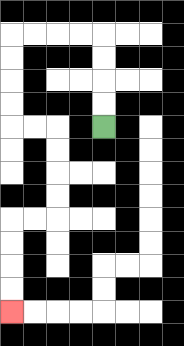{'start': '[4, 5]', 'end': '[0, 13]', 'path_directions': 'U,U,U,U,L,L,L,L,D,D,D,D,R,R,D,D,D,D,L,L,D,D,D,D', 'path_coordinates': '[[4, 5], [4, 4], [4, 3], [4, 2], [4, 1], [3, 1], [2, 1], [1, 1], [0, 1], [0, 2], [0, 3], [0, 4], [0, 5], [1, 5], [2, 5], [2, 6], [2, 7], [2, 8], [2, 9], [1, 9], [0, 9], [0, 10], [0, 11], [0, 12], [0, 13]]'}